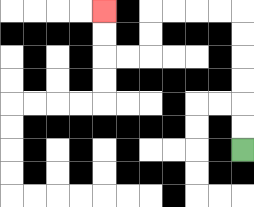{'start': '[10, 6]', 'end': '[4, 0]', 'path_directions': 'U,U,U,U,U,U,L,L,L,L,D,D,L,L,U,U', 'path_coordinates': '[[10, 6], [10, 5], [10, 4], [10, 3], [10, 2], [10, 1], [10, 0], [9, 0], [8, 0], [7, 0], [6, 0], [6, 1], [6, 2], [5, 2], [4, 2], [4, 1], [4, 0]]'}